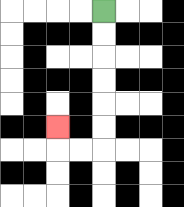{'start': '[4, 0]', 'end': '[2, 5]', 'path_directions': 'D,D,D,D,D,D,L,L,U', 'path_coordinates': '[[4, 0], [4, 1], [4, 2], [4, 3], [4, 4], [4, 5], [4, 6], [3, 6], [2, 6], [2, 5]]'}